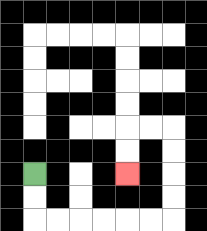{'start': '[1, 7]', 'end': '[5, 7]', 'path_directions': 'D,D,R,R,R,R,R,R,U,U,U,U,L,L,D,D', 'path_coordinates': '[[1, 7], [1, 8], [1, 9], [2, 9], [3, 9], [4, 9], [5, 9], [6, 9], [7, 9], [7, 8], [7, 7], [7, 6], [7, 5], [6, 5], [5, 5], [5, 6], [5, 7]]'}